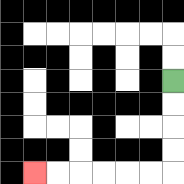{'start': '[7, 3]', 'end': '[1, 7]', 'path_directions': 'D,D,D,D,L,L,L,L,L,L', 'path_coordinates': '[[7, 3], [7, 4], [7, 5], [7, 6], [7, 7], [6, 7], [5, 7], [4, 7], [3, 7], [2, 7], [1, 7]]'}